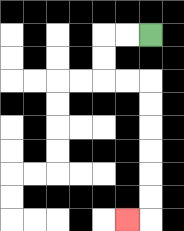{'start': '[6, 1]', 'end': '[5, 9]', 'path_directions': 'L,L,D,D,R,R,D,D,D,D,D,D,L', 'path_coordinates': '[[6, 1], [5, 1], [4, 1], [4, 2], [4, 3], [5, 3], [6, 3], [6, 4], [6, 5], [6, 6], [6, 7], [6, 8], [6, 9], [5, 9]]'}